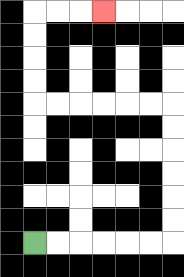{'start': '[1, 10]', 'end': '[4, 0]', 'path_directions': 'R,R,R,R,R,R,U,U,U,U,U,U,L,L,L,L,L,L,U,U,U,U,R,R,R', 'path_coordinates': '[[1, 10], [2, 10], [3, 10], [4, 10], [5, 10], [6, 10], [7, 10], [7, 9], [7, 8], [7, 7], [7, 6], [7, 5], [7, 4], [6, 4], [5, 4], [4, 4], [3, 4], [2, 4], [1, 4], [1, 3], [1, 2], [1, 1], [1, 0], [2, 0], [3, 0], [4, 0]]'}